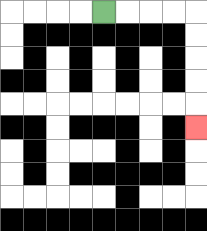{'start': '[4, 0]', 'end': '[8, 5]', 'path_directions': 'R,R,R,R,D,D,D,D,D', 'path_coordinates': '[[4, 0], [5, 0], [6, 0], [7, 0], [8, 0], [8, 1], [8, 2], [8, 3], [8, 4], [8, 5]]'}